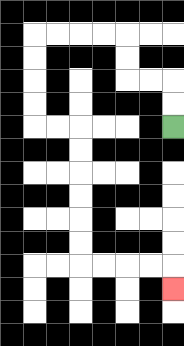{'start': '[7, 5]', 'end': '[7, 12]', 'path_directions': 'U,U,L,L,U,U,L,L,L,L,D,D,D,D,R,R,D,D,D,D,D,D,R,R,R,R,D', 'path_coordinates': '[[7, 5], [7, 4], [7, 3], [6, 3], [5, 3], [5, 2], [5, 1], [4, 1], [3, 1], [2, 1], [1, 1], [1, 2], [1, 3], [1, 4], [1, 5], [2, 5], [3, 5], [3, 6], [3, 7], [3, 8], [3, 9], [3, 10], [3, 11], [4, 11], [5, 11], [6, 11], [7, 11], [7, 12]]'}